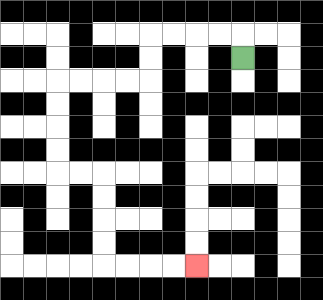{'start': '[10, 2]', 'end': '[8, 11]', 'path_directions': 'U,L,L,L,L,D,D,L,L,L,L,D,D,D,D,R,R,D,D,D,D,R,R,R,R', 'path_coordinates': '[[10, 2], [10, 1], [9, 1], [8, 1], [7, 1], [6, 1], [6, 2], [6, 3], [5, 3], [4, 3], [3, 3], [2, 3], [2, 4], [2, 5], [2, 6], [2, 7], [3, 7], [4, 7], [4, 8], [4, 9], [4, 10], [4, 11], [5, 11], [6, 11], [7, 11], [8, 11]]'}